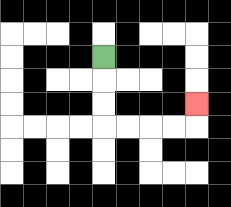{'start': '[4, 2]', 'end': '[8, 4]', 'path_directions': 'D,D,D,R,R,R,R,U', 'path_coordinates': '[[4, 2], [4, 3], [4, 4], [4, 5], [5, 5], [6, 5], [7, 5], [8, 5], [8, 4]]'}